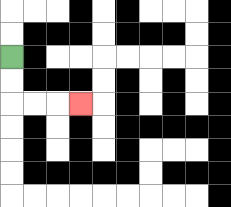{'start': '[0, 2]', 'end': '[3, 4]', 'path_directions': 'D,D,R,R,R', 'path_coordinates': '[[0, 2], [0, 3], [0, 4], [1, 4], [2, 4], [3, 4]]'}